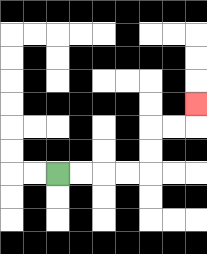{'start': '[2, 7]', 'end': '[8, 4]', 'path_directions': 'R,R,R,R,U,U,R,R,U', 'path_coordinates': '[[2, 7], [3, 7], [4, 7], [5, 7], [6, 7], [6, 6], [6, 5], [7, 5], [8, 5], [8, 4]]'}